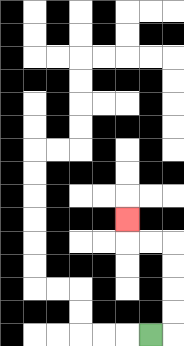{'start': '[6, 14]', 'end': '[5, 9]', 'path_directions': 'R,U,U,U,U,L,L,U', 'path_coordinates': '[[6, 14], [7, 14], [7, 13], [7, 12], [7, 11], [7, 10], [6, 10], [5, 10], [5, 9]]'}